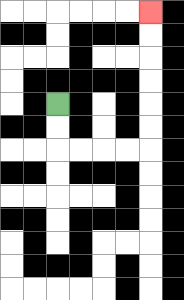{'start': '[2, 4]', 'end': '[6, 0]', 'path_directions': 'D,D,R,R,R,R,U,U,U,U,U,U', 'path_coordinates': '[[2, 4], [2, 5], [2, 6], [3, 6], [4, 6], [5, 6], [6, 6], [6, 5], [6, 4], [6, 3], [6, 2], [6, 1], [6, 0]]'}